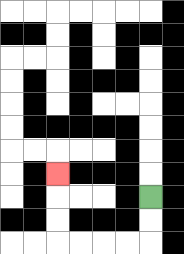{'start': '[6, 8]', 'end': '[2, 7]', 'path_directions': 'D,D,L,L,L,L,U,U,U', 'path_coordinates': '[[6, 8], [6, 9], [6, 10], [5, 10], [4, 10], [3, 10], [2, 10], [2, 9], [2, 8], [2, 7]]'}